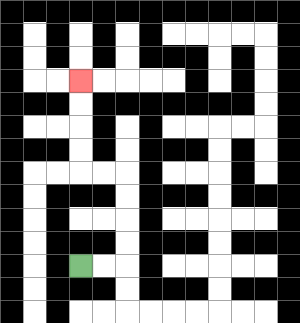{'start': '[3, 11]', 'end': '[3, 3]', 'path_directions': 'R,R,U,U,U,U,L,L,U,U,U,U', 'path_coordinates': '[[3, 11], [4, 11], [5, 11], [5, 10], [5, 9], [5, 8], [5, 7], [4, 7], [3, 7], [3, 6], [3, 5], [3, 4], [3, 3]]'}